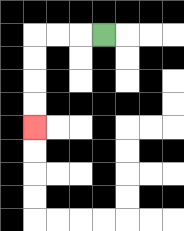{'start': '[4, 1]', 'end': '[1, 5]', 'path_directions': 'L,L,L,D,D,D,D', 'path_coordinates': '[[4, 1], [3, 1], [2, 1], [1, 1], [1, 2], [1, 3], [1, 4], [1, 5]]'}